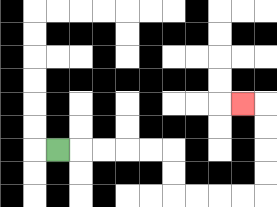{'start': '[2, 6]', 'end': '[10, 4]', 'path_directions': 'R,R,R,R,R,D,D,R,R,R,R,U,U,U,U,L', 'path_coordinates': '[[2, 6], [3, 6], [4, 6], [5, 6], [6, 6], [7, 6], [7, 7], [7, 8], [8, 8], [9, 8], [10, 8], [11, 8], [11, 7], [11, 6], [11, 5], [11, 4], [10, 4]]'}